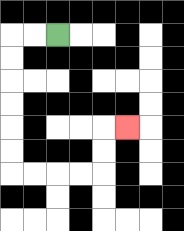{'start': '[2, 1]', 'end': '[5, 5]', 'path_directions': 'L,L,D,D,D,D,D,D,R,R,R,R,U,U,R', 'path_coordinates': '[[2, 1], [1, 1], [0, 1], [0, 2], [0, 3], [0, 4], [0, 5], [0, 6], [0, 7], [1, 7], [2, 7], [3, 7], [4, 7], [4, 6], [4, 5], [5, 5]]'}